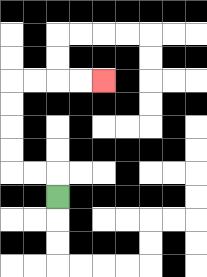{'start': '[2, 8]', 'end': '[4, 3]', 'path_directions': 'U,L,L,U,U,U,U,R,R,R,R', 'path_coordinates': '[[2, 8], [2, 7], [1, 7], [0, 7], [0, 6], [0, 5], [0, 4], [0, 3], [1, 3], [2, 3], [3, 3], [4, 3]]'}